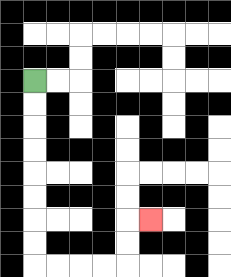{'start': '[1, 3]', 'end': '[6, 9]', 'path_directions': 'D,D,D,D,D,D,D,D,R,R,R,R,U,U,R', 'path_coordinates': '[[1, 3], [1, 4], [1, 5], [1, 6], [1, 7], [1, 8], [1, 9], [1, 10], [1, 11], [2, 11], [3, 11], [4, 11], [5, 11], [5, 10], [5, 9], [6, 9]]'}